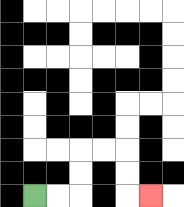{'start': '[1, 8]', 'end': '[6, 8]', 'path_directions': 'R,R,U,U,R,R,D,D,R', 'path_coordinates': '[[1, 8], [2, 8], [3, 8], [3, 7], [3, 6], [4, 6], [5, 6], [5, 7], [5, 8], [6, 8]]'}